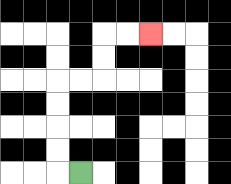{'start': '[3, 7]', 'end': '[6, 1]', 'path_directions': 'L,U,U,U,U,R,R,U,U,R,R', 'path_coordinates': '[[3, 7], [2, 7], [2, 6], [2, 5], [2, 4], [2, 3], [3, 3], [4, 3], [4, 2], [4, 1], [5, 1], [6, 1]]'}